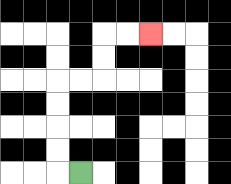{'start': '[3, 7]', 'end': '[6, 1]', 'path_directions': 'L,U,U,U,U,R,R,U,U,R,R', 'path_coordinates': '[[3, 7], [2, 7], [2, 6], [2, 5], [2, 4], [2, 3], [3, 3], [4, 3], [4, 2], [4, 1], [5, 1], [6, 1]]'}